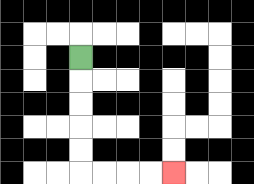{'start': '[3, 2]', 'end': '[7, 7]', 'path_directions': 'D,D,D,D,D,R,R,R,R', 'path_coordinates': '[[3, 2], [3, 3], [3, 4], [3, 5], [3, 6], [3, 7], [4, 7], [5, 7], [6, 7], [7, 7]]'}